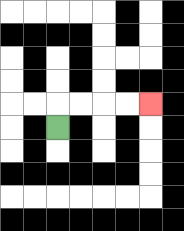{'start': '[2, 5]', 'end': '[6, 4]', 'path_directions': 'U,R,R,R,R', 'path_coordinates': '[[2, 5], [2, 4], [3, 4], [4, 4], [5, 4], [6, 4]]'}